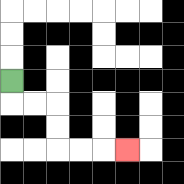{'start': '[0, 3]', 'end': '[5, 6]', 'path_directions': 'D,R,R,D,D,R,R,R', 'path_coordinates': '[[0, 3], [0, 4], [1, 4], [2, 4], [2, 5], [2, 6], [3, 6], [4, 6], [5, 6]]'}